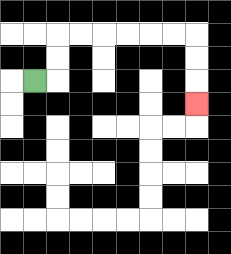{'start': '[1, 3]', 'end': '[8, 4]', 'path_directions': 'R,U,U,R,R,R,R,R,R,D,D,D', 'path_coordinates': '[[1, 3], [2, 3], [2, 2], [2, 1], [3, 1], [4, 1], [5, 1], [6, 1], [7, 1], [8, 1], [8, 2], [8, 3], [8, 4]]'}